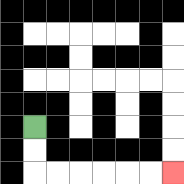{'start': '[1, 5]', 'end': '[7, 7]', 'path_directions': 'D,D,R,R,R,R,R,R', 'path_coordinates': '[[1, 5], [1, 6], [1, 7], [2, 7], [3, 7], [4, 7], [5, 7], [6, 7], [7, 7]]'}